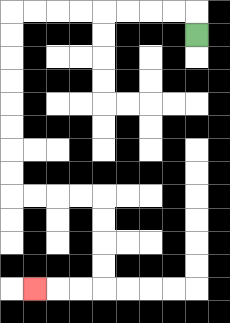{'start': '[8, 1]', 'end': '[1, 12]', 'path_directions': 'U,L,L,L,L,L,L,L,L,D,D,D,D,D,D,D,D,R,R,R,R,D,D,D,D,L,L,L', 'path_coordinates': '[[8, 1], [8, 0], [7, 0], [6, 0], [5, 0], [4, 0], [3, 0], [2, 0], [1, 0], [0, 0], [0, 1], [0, 2], [0, 3], [0, 4], [0, 5], [0, 6], [0, 7], [0, 8], [1, 8], [2, 8], [3, 8], [4, 8], [4, 9], [4, 10], [4, 11], [4, 12], [3, 12], [2, 12], [1, 12]]'}